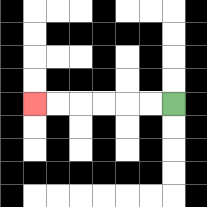{'start': '[7, 4]', 'end': '[1, 4]', 'path_directions': 'L,L,L,L,L,L', 'path_coordinates': '[[7, 4], [6, 4], [5, 4], [4, 4], [3, 4], [2, 4], [1, 4]]'}